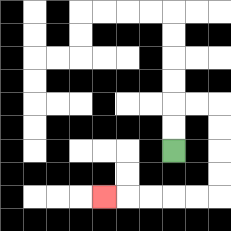{'start': '[7, 6]', 'end': '[4, 8]', 'path_directions': 'U,U,R,R,D,D,D,D,L,L,L,L,L', 'path_coordinates': '[[7, 6], [7, 5], [7, 4], [8, 4], [9, 4], [9, 5], [9, 6], [9, 7], [9, 8], [8, 8], [7, 8], [6, 8], [5, 8], [4, 8]]'}